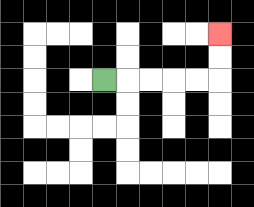{'start': '[4, 3]', 'end': '[9, 1]', 'path_directions': 'R,R,R,R,R,U,U', 'path_coordinates': '[[4, 3], [5, 3], [6, 3], [7, 3], [8, 3], [9, 3], [9, 2], [9, 1]]'}